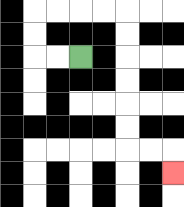{'start': '[3, 2]', 'end': '[7, 7]', 'path_directions': 'L,L,U,U,R,R,R,R,D,D,D,D,D,D,R,R,D', 'path_coordinates': '[[3, 2], [2, 2], [1, 2], [1, 1], [1, 0], [2, 0], [3, 0], [4, 0], [5, 0], [5, 1], [5, 2], [5, 3], [5, 4], [5, 5], [5, 6], [6, 6], [7, 6], [7, 7]]'}